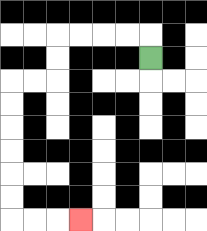{'start': '[6, 2]', 'end': '[3, 9]', 'path_directions': 'U,L,L,L,L,D,D,L,L,D,D,D,D,D,D,R,R,R', 'path_coordinates': '[[6, 2], [6, 1], [5, 1], [4, 1], [3, 1], [2, 1], [2, 2], [2, 3], [1, 3], [0, 3], [0, 4], [0, 5], [0, 6], [0, 7], [0, 8], [0, 9], [1, 9], [2, 9], [3, 9]]'}